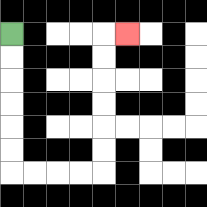{'start': '[0, 1]', 'end': '[5, 1]', 'path_directions': 'D,D,D,D,D,D,R,R,R,R,U,U,U,U,U,U,R', 'path_coordinates': '[[0, 1], [0, 2], [0, 3], [0, 4], [0, 5], [0, 6], [0, 7], [1, 7], [2, 7], [3, 7], [4, 7], [4, 6], [4, 5], [4, 4], [4, 3], [4, 2], [4, 1], [5, 1]]'}